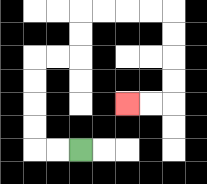{'start': '[3, 6]', 'end': '[5, 4]', 'path_directions': 'L,L,U,U,U,U,R,R,U,U,R,R,R,R,D,D,D,D,L,L', 'path_coordinates': '[[3, 6], [2, 6], [1, 6], [1, 5], [1, 4], [1, 3], [1, 2], [2, 2], [3, 2], [3, 1], [3, 0], [4, 0], [5, 0], [6, 0], [7, 0], [7, 1], [7, 2], [7, 3], [7, 4], [6, 4], [5, 4]]'}